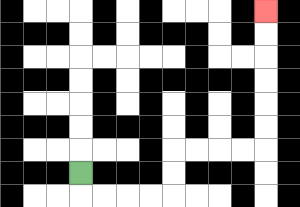{'start': '[3, 7]', 'end': '[11, 0]', 'path_directions': 'D,R,R,R,R,U,U,R,R,R,R,U,U,U,U,U,U', 'path_coordinates': '[[3, 7], [3, 8], [4, 8], [5, 8], [6, 8], [7, 8], [7, 7], [7, 6], [8, 6], [9, 6], [10, 6], [11, 6], [11, 5], [11, 4], [11, 3], [11, 2], [11, 1], [11, 0]]'}